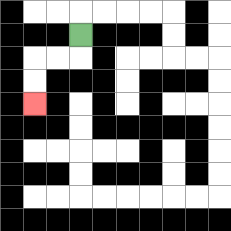{'start': '[3, 1]', 'end': '[1, 4]', 'path_directions': 'D,L,L,D,D', 'path_coordinates': '[[3, 1], [3, 2], [2, 2], [1, 2], [1, 3], [1, 4]]'}